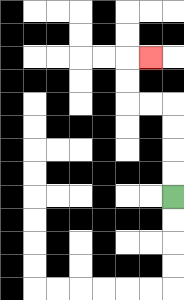{'start': '[7, 8]', 'end': '[6, 2]', 'path_directions': 'U,U,U,U,L,L,U,U,R', 'path_coordinates': '[[7, 8], [7, 7], [7, 6], [7, 5], [7, 4], [6, 4], [5, 4], [5, 3], [5, 2], [6, 2]]'}